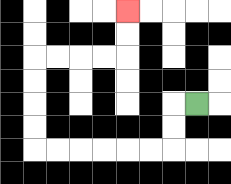{'start': '[8, 4]', 'end': '[5, 0]', 'path_directions': 'L,D,D,L,L,L,L,L,L,U,U,U,U,R,R,R,R,U,U', 'path_coordinates': '[[8, 4], [7, 4], [7, 5], [7, 6], [6, 6], [5, 6], [4, 6], [3, 6], [2, 6], [1, 6], [1, 5], [1, 4], [1, 3], [1, 2], [2, 2], [3, 2], [4, 2], [5, 2], [5, 1], [5, 0]]'}